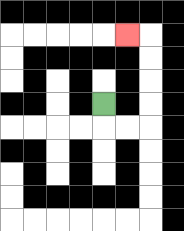{'start': '[4, 4]', 'end': '[5, 1]', 'path_directions': 'D,R,R,U,U,U,U,L', 'path_coordinates': '[[4, 4], [4, 5], [5, 5], [6, 5], [6, 4], [6, 3], [6, 2], [6, 1], [5, 1]]'}